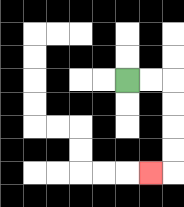{'start': '[5, 3]', 'end': '[6, 7]', 'path_directions': 'R,R,D,D,D,D,L', 'path_coordinates': '[[5, 3], [6, 3], [7, 3], [7, 4], [7, 5], [7, 6], [7, 7], [6, 7]]'}